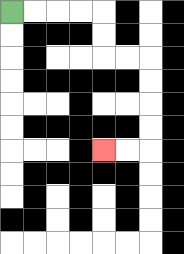{'start': '[0, 0]', 'end': '[4, 6]', 'path_directions': 'R,R,R,R,D,D,R,R,D,D,D,D,L,L', 'path_coordinates': '[[0, 0], [1, 0], [2, 0], [3, 0], [4, 0], [4, 1], [4, 2], [5, 2], [6, 2], [6, 3], [6, 4], [6, 5], [6, 6], [5, 6], [4, 6]]'}